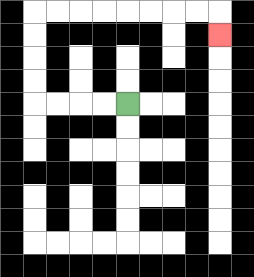{'start': '[5, 4]', 'end': '[9, 1]', 'path_directions': 'L,L,L,L,U,U,U,U,R,R,R,R,R,R,R,R,D', 'path_coordinates': '[[5, 4], [4, 4], [3, 4], [2, 4], [1, 4], [1, 3], [1, 2], [1, 1], [1, 0], [2, 0], [3, 0], [4, 0], [5, 0], [6, 0], [7, 0], [8, 0], [9, 0], [9, 1]]'}